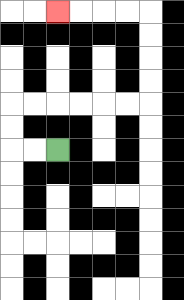{'start': '[2, 6]', 'end': '[2, 0]', 'path_directions': 'L,L,U,U,R,R,R,R,R,R,U,U,U,U,L,L,L,L', 'path_coordinates': '[[2, 6], [1, 6], [0, 6], [0, 5], [0, 4], [1, 4], [2, 4], [3, 4], [4, 4], [5, 4], [6, 4], [6, 3], [6, 2], [6, 1], [6, 0], [5, 0], [4, 0], [3, 0], [2, 0]]'}